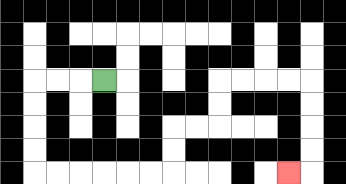{'start': '[4, 3]', 'end': '[12, 7]', 'path_directions': 'L,L,L,D,D,D,D,R,R,R,R,R,R,U,U,R,R,U,U,R,R,R,R,D,D,D,D,L', 'path_coordinates': '[[4, 3], [3, 3], [2, 3], [1, 3], [1, 4], [1, 5], [1, 6], [1, 7], [2, 7], [3, 7], [4, 7], [5, 7], [6, 7], [7, 7], [7, 6], [7, 5], [8, 5], [9, 5], [9, 4], [9, 3], [10, 3], [11, 3], [12, 3], [13, 3], [13, 4], [13, 5], [13, 6], [13, 7], [12, 7]]'}